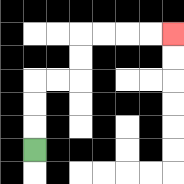{'start': '[1, 6]', 'end': '[7, 1]', 'path_directions': 'U,U,U,R,R,U,U,R,R,R,R', 'path_coordinates': '[[1, 6], [1, 5], [1, 4], [1, 3], [2, 3], [3, 3], [3, 2], [3, 1], [4, 1], [5, 1], [6, 1], [7, 1]]'}